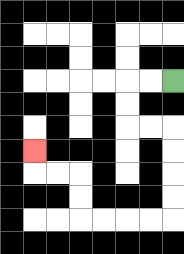{'start': '[7, 3]', 'end': '[1, 6]', 'path_directions': 'L,L,D,D,R,R,D,D,D,D,L,L,L,L,U,U,L,L,U', 'path_coordinates': '[[7, 3], [6, 3], [5, 3], [5, 4], [5, 5], [6, 5], [7, 5], [7, 6], [7, 7], [7, 8], [7, 9], [6, 9], [5, 9], [4, 9], [3, 9], [3, 8], [3, 7], [2, 7], [1, 7], [1, 6]]'}